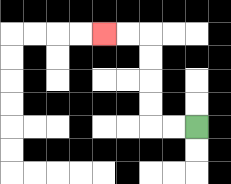{'start': '[8, 5]', 'end': '[4, 1]', 'path_directions': 'L,L,U,U,U,U,L,L', 'path_coordinates': '[[8, 5], [7, 5], [6, 5], [6, 4], [6, 3], [6, 2], [6, 1], [5, 1], [4, 1]]'}